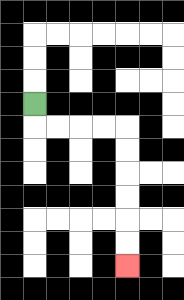{'start': '[1, 4]', 'end': '[5, 11]', 'path_directions': 'D,R,R,R,R,D,D,D,D,D,D', 'path_coordinates': '[[1, 4], [1, 5], [2, 5], [3, 5], [4, 5], [5, 5], [5, 6], [5, 7], [5, 8], [5, 9], [5, 10], [5, 11]]'}